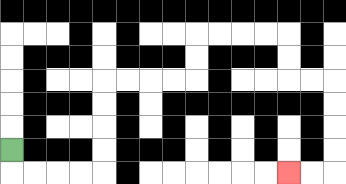{'start': '[0, 6]', 'end': '[12, 7]', 'path_directions': 'D,R,R,R,R,U,U,U,U,R,R,R,R,U,U,R,R,R,R,D,D,R,R,D,D,D,D,L,L', 'path_coordinates': '[[0, 6], [0, 7], [1, 7], [2, 7], [3, 7], [4, 7], [4, 6], [4, 5], [4, 4], [4, 3], [5, 3], [6, 3], [7, 3], [8, 3], [8, 2], [8, 1], [9, 1], [10, 1], [11, 1], [12, 1], [12, 2], [12, 3], [13, 3], [14, 3], [14, 4], [14, 5], [14, 6], [14, 7], [13, 7], [12, 7]]'}